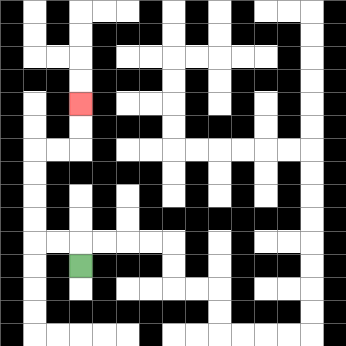{'start': '[3, 11]', 'end': '[3, 4]', 'path_directions': 'U,L,L,U,U,U,U,R,R,U,U', 'path_coordinates': '[[3, 11], [3, 10], [2, 10], [1, 10], [1, 9], [1, 8], [1, 7], [1, 6], [2, 6], [3, 6], [3, 5], [3, 4]]'}